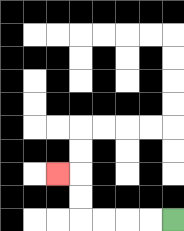{'start': '[7, 9]', 'end': '[2, 7]', 'path_directions': 'L,L,L,L,U,U,L', 'path_coordinates': '[[7, 9], [6, 9], [5, 9], [4, 9], [3, 9], [3, 8], [3, 7], [2, 7]]'}